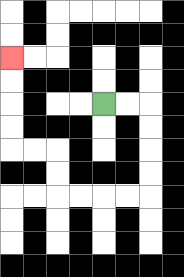{'start': '[4, 4]', 'end': '[0, 2]', 'path_directions': 'R,R,D,D,D,D,L,L,L,L,U,U,L,L,U,U,U,U', 'path_coordinates': '[[4, 4], [5, 4], [6, 4], [6, 5], [6, 6], [6, 7], [6, 8], [5, 8], [4, 8], [3, 8], [2, 8], [2, 7], [2, 6], [1, 6], [0, 6], [0, 5], [0, 4], [0, 3], [0, 2]]'}